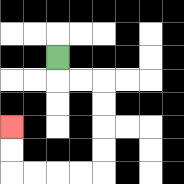{'start': '[2, 2]', 'end': '[0, 5]', 'path_directions': 'D,R,R,D,D,D,D,L,L,L,L,U,U', 'path_coordinates': '[[2, 2], [2, 3], [3, 3], [4, 3], [4, 4], [4, 5], [4, 6], [4, 7], [3, 7], [2, 7], [1, 7], [0, 7], [0, 6], [0, 5]]'}